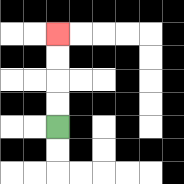{'start': '[2, 5]', 'end': '[2, 1]', 'path_directions': 'U,U,U,U', 'path_coordinates': '[[2, 5], [2, 4], [2, 3], [2, 2], [2, 1]]'}